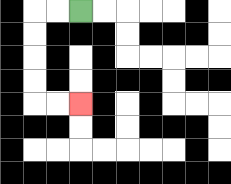{'start': '[3, 0]', 'end': '[3, 4]', 'path_directions': 'L,L,D,D,D,D,R,R', 'path_coordinates': '[[3, 0], [2, 0], [1, 0], [1, 1], [1, 2], [1, 3], [1, 4], [2, 4], [3, 4]]'}